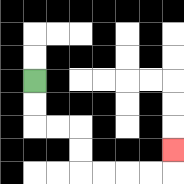{'start': '[1, 3]', 'end': '[7, 6]', 'path_directions': 'D,D,R,R,D,D,R,R,R,R,U', 'path_coordinates': '[[1, 3], [1, 4], [1, 5], [2, 5], [3, 5], [3, 6], [3, 7], [4, 7], [5, 7], [6, 7], [7, 7], [7, 6]]'}